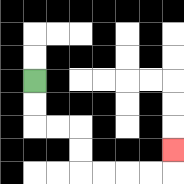{'start': '[1, 3]', 'end': '[7, 6]', 'path_directions': 'D,D,R,R,D,D,R,R,R,R,U', 'path_coordinates': '[[1, 3], [1, 4], [1, 5], [2, 5], [3, 5], [3, 6], [3, 7], [4, 7], [5, 7], [6, 7], [7, 7], [7, 6]]'}